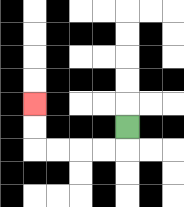{'start': '[5, 5]', 'end': '[1, 4]', 'path_directions': 'D,L,L,L,L,U,U', 'path_coordinates': '[[5, 5], [5, 6], [4, 6], [3, 6], [2, 6], [1, 6], [1, 5], [1, 4]]'}